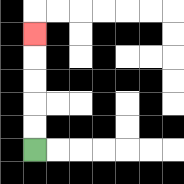{'start': '[1, 6]', 'end': '[1, 1]', 'path_directions': 'U,U,U,U,U', 'path_coordinates': '[[1, 6], [1, 5], [1, 4], [1, 3], [1, 2], [1, 1]]'}